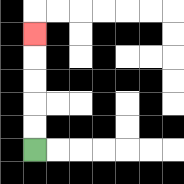{'start': '[1, 6]', 'end': '[1, 1]', 'path_directions': 'U,U,U,U,U', 'path_coordinates': '[[1, 6], [1, 5], [1, 4], [1, 3], [1, 2], [1, 1]]'}